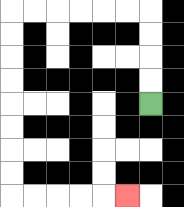{'start': '[6, 4]', 'end': '[5, 8]', 'path_directions': 'U,U,U,U,L,L,L,L,L,L,D,D,D,D,D,D,D,D,R,R,R,R,R', 'path_coordinates': '[[6, 4], [6, 3], [6, 2], [6, 1], [6, 0], [5, 0], [4, 0], [3, 0], [2, 0], [1, 0], [0, 0], [0, 1], [0, 2], [0, 3], [0, 4], [0, 5], [0, 6], [0, 7], [0, 8], [1, 8], [2, 8], [3, 8], [4, 8], [5, 8]]'}